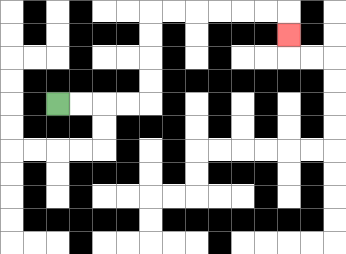{'start': '[2, 4]', 'end': '[12, 1]', 'path_directions': 'R,R,R,R,U,U,U,U,R,R,R,R,R,R,D', 'path_coordinates': '[[2, 4], [3, 4], [4, 4], [5, 4], [6, 4], [6, 3], [6, 2], [6, 1], [6, 0], [7, 0], [8, 0], [9, 0], [10, 0], [11, 0], [12, 0], [12, 1]]'}